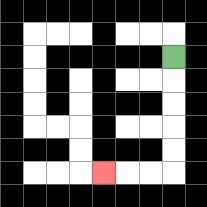{'start': '[7, 2]', 'end': '[4, 7]', 'path_directions': 'D,D,D,D,D,L,L,L', 'path_coordinates': '[[7, 2], [7, 3], [7, 4], [7, 5], [7, 6], [7, 7], [6, 7], [5, 7], [4, 7]]'}